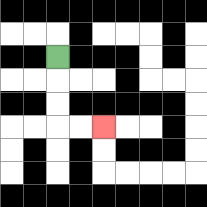{'start': '[2, 2]', 'end': '[4, 5]', 'path_directions': 'D,D,D,R,R', 'path_coordinates': '[[2, 2], [2, 3], [2, 4], [2, 5], [3, 5], [4, 5]]'}